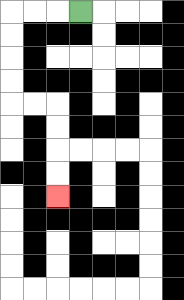{'start': '[3, 0]', 'end': '[2, 8]', 'path_directions': 'L,L,L,D,D,D,D,R,R,D,D,D,D', 'path_coordinates': '[[3, 0], [2, 0], [1, 0], [0, 0], [0, 1], [0, 2], [0, 3], [0, 4], [1, 4], [2, 4], [2, 5], [2, 6], [2, 7], [2, 8]]'}